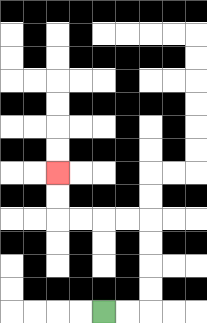{'start': '[4, 13]', 'end': '[2, 7]', 'path_directions': 'R,R,U,U,U,U,L,L,L,L,U,U', 'path_coordinates': '[[4, 13], [5, 13], [6, 13], [6, 12], [6, 11], [6, 10], [6, 9], [5, 9], [4, 9], [3, 9], [2, 9], [2, 8], [2, 7]]'}